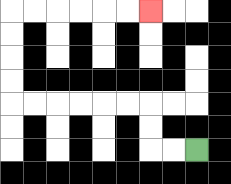{'start': '[8, 6]', 'end': '[6, 0]', 'path_directions': 'L,L,U,U,L,L,L,L,L,L,U,U,U,U,R,R,R,R,R,R', 'path_coordinates': '[[8, 6], [7, 6], [6, 6], [6, 5], [6, 4], [5, 4], [4, 4], [3, 4], [2, 4], [1, 4], [0, 4], [0, 3], [0, 2], [0, 1], [0, 0], [1, 0], [2, 0], [3, 0], [4, 0], [5, 0], [6, 0]]'}